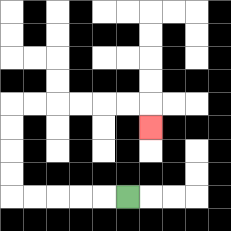{'start': '[5, 8]', 'end': '[6, 5]', 'path_directions': 'L,L,L,L,L,U,U,U,U,R,R,R,R,R,R,D', 'path_coordinates': '[[5, 8], [4, 8], [3, 8], [2, 8], [1, 8], [0, 8], [0, 7], [0, 6], [0, 5], [0, 4], [1, 4], [2, 4], [3, 4], [4, 4], [5, 4], [6, 4], [6, 5]]'}